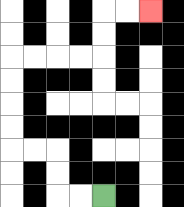{'start': '[4, 8]', 'end': '[6, 0]', 'path_directions': 'L,L,U,U,L,L,U,U,U,U,R,R,R,R,U,U,R,R', 'path_coordinates': '[[4, 8], [3, 8], [2, 8], [2, 7], [2, 6], [1, 6], [0, 6], [0, 5], [0, 4], [0, 3], [0, 2], [1, 2], [2, 2], [3, 2], [4, 2], [4, 1], [4, 0], [5, 0], [6, 0]]'}